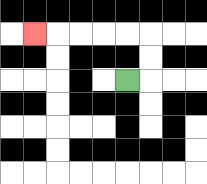{'start': '[5, 3]', 'end': '[1, 1]', 'path_directions': 'R,U,U,L,L,L,L,L', 'path_coordinates': '[[5, 3], [6, 3], [6, 2], [6, 1], [5, 1], [4, 1], [3, 1], [2, 1], [1, 1]]'}